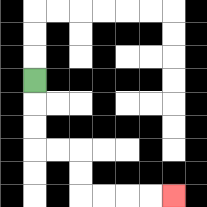{'start': '[1, 3]', 'end': '[7, 8]', 'path_directions': 'D,D,D,R,R,D,D,R,R,R,R', 'path_coordinates': '[[1, 3], [1, 4], [1, 5], [1, 6], [2, 6], [3, 6], [3, 7], [3, 8], [4, 8], [5, 8], [6, 8], [7, 8]]'}